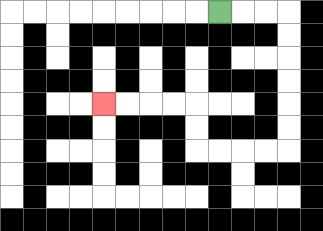{'start': '[9, 0]', 'end': '[4, 4]', 'path_directions': 'R,R,R,D,D,D,D,D,D,L,L,L,L,U,U,L,L,L,L', 'path_coordinates': '[[9, 0], [10, 0], [11, 0], [12, 0], [12, 1], [12, 2], [12, 3], [12, 4], [12, 5], [12, 6], [11, 6], [10, 6], [9, 6], [8, 6], [8, 5], [8, 4], [7, 4], [6, 4], [5, 4], [4, 4]]'}